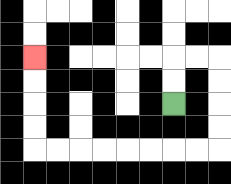{'start': '[7, 4]', 'end': '[1, 2]', 'path_directions': 'U,U,R,R,D,D,D,D,L,L,L,L,L,L,L,L,U,U,U,U', 'path_coordinates': '[[7, 4], [7, 3], [7, 2], [8, 2], [9, 2], [9, 3], [9, 4], [9, 5], [9, 6], [8, 6], [7, 6], [6, 6], [5, 6], [4, 6], [3, 6], [2, 6], [1, 6], [1, 5], [1, 4], [1, 3], [1, 2]]'}